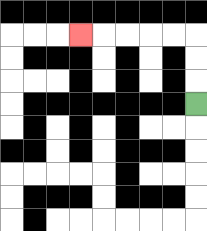{'start': '[8, 4]', 'end': '[3, 1]', 'path_directions': 'U,U,U,L,L,L,L,L', 'path_coordinates': '[[8, 4], [8, 3], [8, 2], [8, 1], [7, 1], [6, 1], [5, 1], [4, 1], [3, 1]]'}